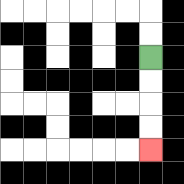{'start': '[6, 2]', 'end': '[6, 6]', 'path_directions': 'D,D,D,D', 'path_coordinates': '[[6, 2], [6, 3], [6, 4], [6, 5], [6, 6]]'}